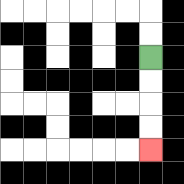{'start': '[6, 2]', 'end': '[6, 6]', 'path_directions': 'D,D,D,D', 'path_coordinates': '[[6, 2], [6, 3], [6, 4], [6, 5], [6, 6]]'}